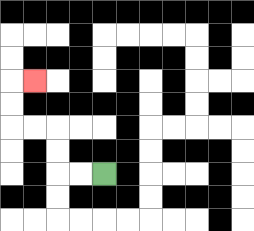{'start': '[4, 7]', 'end': '[1, 3]', 'path_directions': 'L,L,U,U,L,L,U,U,R', 'path_coordinates': '[[4, 7], [3, 7], [2, 7], [2, 6], [2, 5], [1, 5], [0, 5], [0, 4], [0, 3], [1, 3]]'}